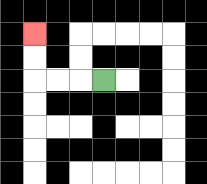{'start': '[4, 3]', 'end': '[1, 1]', 'path_directions': 'L,L,L,U,U', 'path_coordinates': '[[4, 3], [3, 3], [2, 3], [1, 3], [1, 2], [1, 1]]'}